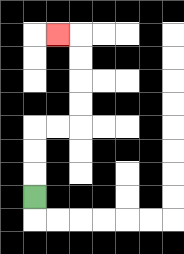{'start': '[1, 8]', 'end': '[2, 1]', 'path_directions': 'U,U,U,R,R,U,U,U,U,L', 'path_coordinates': '[[1, 8], [1, 7], [1, 6], [1, 5], [2, 5], [3, 5], [3, 4], [3, 3], [3, 2], [3, 1], [2, 1]]'}